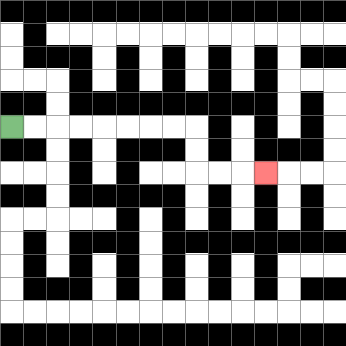{'start': '[0, 5]', 'end': '[11, 7]', 'path_directions': 'R,R,R,R,R,R,R,R,D,D,R,R,R', 'path_coordinates': '[[0, 5], [1, 5], [2, 5], [3, 5], [4, 5], [5, 5], [6, 5], [7, 5], [8, 5], [8, 6], [8, 7], [9, 7], [10, 7], [11, 7]]'}